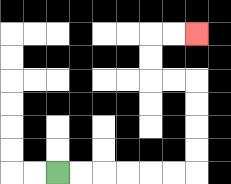{'start': '[2, 7]', 'end': '[8, 1]', 'path_directions': 'R,R,R,R,R,R,U,U,U,U,L,L,U,U,R,R', 'path_coordinates': '[[2, 7], [3, 7], [4, 7], [5, 7], [6, 7], [7, 7], [8, 7], [8, 6], [8, 5], [8, 4], [8, 3], [7, 3], [6, 3], [6, 2], [6, 1], [7, 1], [8, 1]]'}